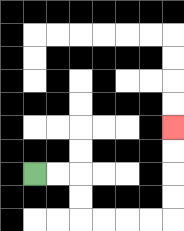{'start': '[1, 7]', 'end': '[7, 5]', 'path_directions': 'R,R,D,D,R,R,R,R,U,U,U,U', 'path_coordinates': '[[1, 7], [2, 7], [3, 7], [3, 8], [3, 9], [4, 9], [5, 9], [6, 9], [7, 9], [7, 8], [7, 7], [7, 6], [7, 5]]'}